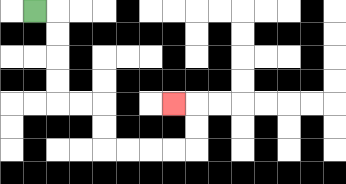{'start': '[1, 0]', 'end': '[7, 4]', 'path_directions': 'R,D,D,D,D,R,R,D,D,R,R,R,R,U,U,L', 'path_coordinates': '[[1, 0], [2, 0], [2, 1], [2, 2], [2, 3], [2, 4], [3, 4], [4, 4], [4, 5], [4, 6], [5, 6], [6, 6], [7, 6], [8, 6], [8, 5], [8, 4], [7, 4]]'}